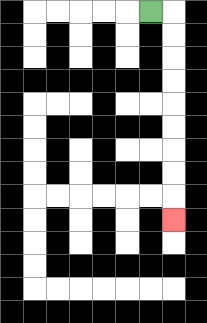{'start': '[6, 0]', 'end': '[7, 9]', 'path_directions': 'R,D,D,D,D,D,D,D,D,D', 'path_coordinates': '[[6, 0], [7, 0], [7, 1], [7, 2], [7, 3], [7, 4], [7, 5], [7, 6], [7, 7], [7, 8], [7, 9]]'}